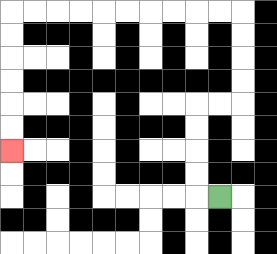{'start': '[9, 8]', 'end': '[0, 6]', 'path_directions': 'L,U,U,U,U,R,R,U,U,U,U,L,L,L,L,L,L,L,L,L,L,D,D,D,D,D,D', 'path_coordinates': '[[9, 8], [8, 8], [8, 7], [8, 6], [8, 5], [8, 4], [9, 4], [10, 4], [10, 3], [10, 2], [10, 1], [10, 0], [9, 0], [8, 0], [7, 0], [6, 0], [5, 0], [4, 0], [3, 0], [2, 0], [1, 0], [0, 0], [0, 1], [0, 2], [0, 3], [0, 4], [0, 5], [0, 6]]'}